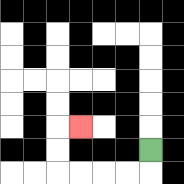{'start': '[6, 6]', 'end': '[3, 5]', 'path_directions': 'D,L,L,L,L,U,U,R', 'path_coordinates': '[[6, 6], [6, 7], [5, 7], [4, 7], [3, 7], [2, 7], [2, 6], [2, 5], [3, 5]]'}